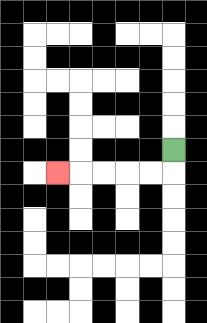{'start': '[7, 6]', 'end': '[2, 7]', 'path_directions': 'D,L,L,L,L,L', 'path_coordinates': '[[7, 6], [7, 7], [6, 7], [5, 7], [4, 7], [3, 7], [2, 7]]'}